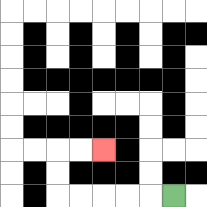{'start': '[7, 8]', 'end': '[4, 6]', 'path_directions': 'L,L,L,L,L,U,U,R,R', 'path_coordinates': '[[7, 8], [6, 8], [5, 8], [4, 8], [3, 8], [2, 8], [2, 7], [2, 6], [3, 6], [4, 6]]'}